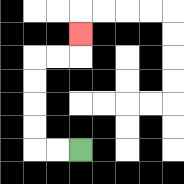{'start': '[3, 6]', 'end': '[3, 1]', 'path_directions': 'L,L,U,U,U,U,R,R,U', 'path_coordinates': '[[3, 6], [2, 6], [1, 6], [1, 5], [1, 4], [1, 3], [1, 2], [2, 2], [3, 2], [3, 1]]'}